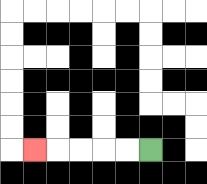{'start': '[6, 6]', 'end': '[1, 6]', 'path_directions': 'L,L,L,L,L', 'path_coordinates': '[[6, 6], [5, 6], [4, 6], [3, 6], [2, 6], [1, 6]]'}